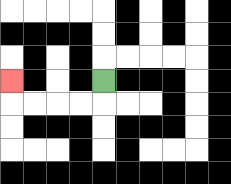{'start': '[4, 3]', 'end': '[0, 3]', 'path_directions': 'D,L,L,L,L,U', 'path_coordinates': '[[4, 3], [4, 4], [3, 4], [2, 4], [1, 4], [0, 4], [0, 3]]'}